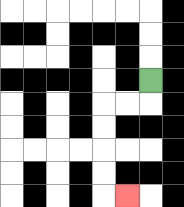{'start': '[6, 3]', 'end': '[5, 8]', 'path_directions': 'D,L,L,D,D,D,D,R', 'path_coordinates': '[[6, 3], [6, 4], [5, 4], [4, 4], [4, 5], [4, 6], [4, 7], [4, 8], [5, 8]]'}